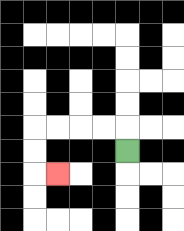{'start': '[5, 6]', 'end': '[2, 7]', 'path_directions': 'U,L,L,L,L,D,D,R', 'path_coordinates': '[[5, 6], [5, 5], [4, 5], [3, 5], [2, 5], [1, 5], [1, 6], [1, 7], [2, 7]]'}